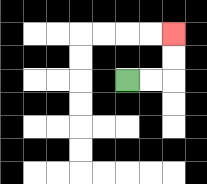{'start': '[5, 3]', 'end': '[7, 1]', 'path_directions': 'R,R,U,U', 'path_coordinates': '[[5, 3], [6, 3], [7, 3], [7, 2], [7, 1]]'}